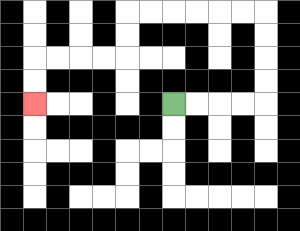{'start': '[7, 4]', 'end': '[1, 4]', 'path_directions': 'R,R,R,R,U,U,U,U,L,L,L,L,L,L,D,D,L,L,L,L,D,D', 'path_coordinates': '[[7, 4], [8, 4], [9, 4], [10, 4], [11, 4], [11, 3], [11, 2], [11, 1], [11, 0], [10, 0], [9, 0], [8, 0], [7, 0], [6, 0], [5, 0], [5, 1], [5, 2], [4, 2], [3, 2], [2, 2], [1, 2], [1, 3], [1, 4]]'}